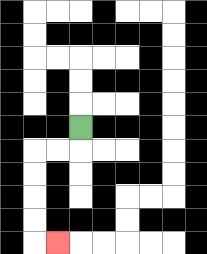{'start': '[3, 5]', 'end': '[2, 10]', 'path_directions': 'D,L,L,D,D,D,D,R', 'path_coordinates': '[[3, 5], [3, 6], [2, 6], [1, 6], [1, 7], [1, 8], [1, 9], [1, 10], [2, 10]]'}